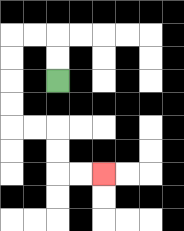{'start': '[2, 3]', 'end': '[4, 7]', 'path_directions': 'U,U,L,L,D,D,D,D,R,R,D,D,R,R', 'path_coordinates': '[[2, 3], [2, 2], [2, 1], [1, 1], [0, 1], [0, 2], [0, 3], [0, 4], [0, 5], [1, 5], [2, 5], [2, 6], [2, 7], [3, 7], [4, 7]]'}